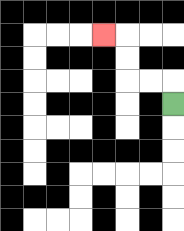{'start': '[7, 4]', 'end': '[4, 1]', 'path_directions': 'U,L,L,U,U,L', 'path_coordinates': '[[7, 4], [7, 3], [6, 3], [5, 3], [5, 2], [5, 1], [4, 1]]'}